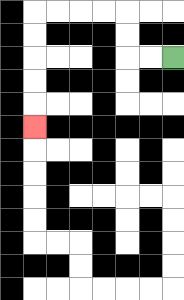{'start': '[7, 2]', 'end': '[1, 5]', 'path_directions': 'L,L,U,U,L,L,L,L,D,D,D,D,D', 'path_coordinates': '[[7, 2], [6, 2], [5, 2], [5, 1], [5, 0], [4, 0], [3, 0], [2, 0], [1, 0], [1, 1], [1, 2], [1, 3], [1, 4], [1, 5]]'}